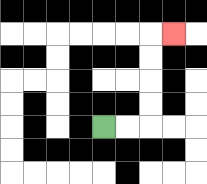{'start': '[4, 5]', 'end': '[7, 1]', 'path_directions': 'R,R,U,U,U,U,R', 'path_coordinates': '[[4, 5], [5, 5], [6, 5], [6, 4], [6, 3], [6, 2], [6, 1], [7, 1]]'}